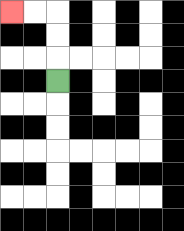{'start': '[2, 3]', 'end': '[0, 0]', 'path_directions': 'U,U,U,L,L', 'path_coordinates': '[[2, 3], [2, 2], [2, 1], [2, 0], [1, 0], [0, 0]]'}